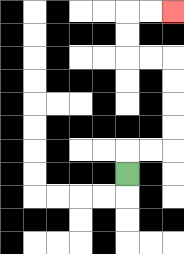{'start': '[5, 7]', 'end': '[7, 0]', 'path_directions': 'U,R,R,U,U,U,U,L,L,U,U,R,R', 'path_coordinates': '[[5, 7], [5, 6], [6, 6], [7, 6], [7, 5], [7, 4], [7, 3], [7, 2], [6, 2], [5, 2], [5, 1], [5, 0], [6, 0], [7, 0]]'}